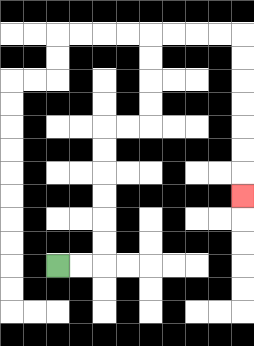{'start': '[2, 11]', 'end': '[10, 8]', 'path_directions': 'R,R,U,U,U,U,U,U,R,R,U,U,U,U,R,R,R,R,D,D,D,D,D,D,D', 'path_coordinates': '[[2, 11], [3, 11], [4, 11], [4, 10], [4, 9], [4, 8], [4, 7], [4, 6], [4, 5], [5, 5], [6, 5], [6, 4], [6, 3], [6, 2], [6, 1], [7, 1], [8, 1], [9, 1], [10, 1], [10, 2], [10, 3], [10, 4], [10, 5], [10, 6], [10, 7], [10, 8]]'}